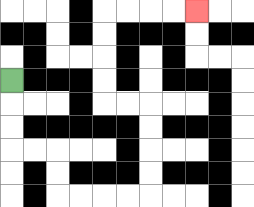{'start': '[0, 3]', 'end': '[8, 0]', 'path_directions': 'D,D,D,R,R,D,D,R,R,R,R,U,U,U,U,L,L,U,U,U,U,R,R,R,R', 'path_coordinates': '[[0, 3], [0, 4], [0, 5], [0, 6], [1, 6], [2, 6], [2, 7], [2, 8], [3, 8], [4, 8], [5, 8], [6, 8], [6, 7], [6, 6], [6, 5], [6, 4], [5, 4], [4, 4], [4, 3], [4, 2], [4, 1], [4, 0], [5, 0], [6, 0], [7, 0], [8, 0]]'}